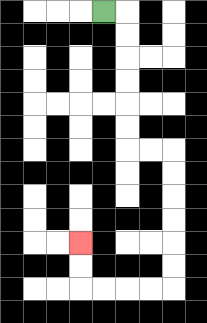{'start': '[4, 0]', 'end': '[3, 10]', 'path_directions': 'R,D,D,D,D,D,D,R,R,D,D,D,D,D,D,L,L,L,L,U,U', 'path_coordinates': '[[4, 0], [5, 0], [5, 1], [5, 2], [5, 3], [5, 4], [5, 5], [5, 6], [6, 6], [7, 6], [7, 7], [7, 8], [7, 9], [7, 10], [7, 11], [7, 12], [6, 12], [5, 12], [4, 12], [3, 12], [3, 11], [3, 10]]'}